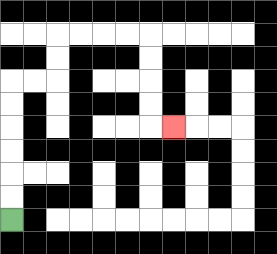{'start': '[0, 9]', 'end': '[7, 5]', 'path_directions': 'U,U,U,U,U,U,R,R,U,U,R,R,R,R,D,D,D,D,R', 'path_coordinates': '[[0, 9], [0, 8], [0, 7], [0, 6], [0, 5], [0, 4], [0, 3], [1, 3], [2, 3], [2, 2], [2, 1], [3, 1], [4, 1], [5, 1], [6, 1], [6, 2], [6, 3], [6, 4], [6, 5], [7, 5]]'}